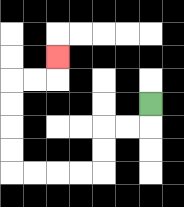{'start': '[6, 4]', 'end': '[2, 2]', 'path_directions': 'D,L,L,D,D,L,L,L,L,U,U,U,U,R,R,U', 'path_coordinates': '[[6, 4], [6, 5], [5, 5], [4, 5], [4, 6], [4, 7], [3, 7], [2, 7], [1, 7], [0, 7], [0, 6], [0, 5], [0, 4], [0, 3], [1, 3], [2, 3], [2, 2]]'}